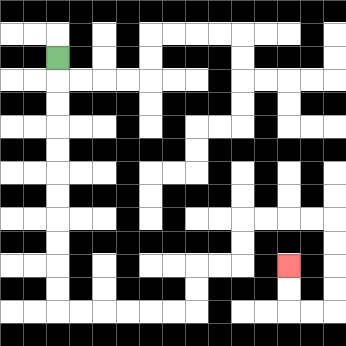{'start': '[2, 2]', 'end': '[12, 11]', 'path_directions': 'D,D,D,D,D,D,D,D,D,D,D,R,R,R,R,R,R,U,U,R,R,U,U,R,R,R,R,D,D,D,D,L,L,U,U', 'path_coordinates': '[[2, 2], [2, 3], [2, 4], [2, 5], [2, 6], [2, 7], [2, 8], [2, 9], [2, 10], [2, 11], [2, 12], [2, 13], [3, 13], [4, 13], [5, 13], [6, 13], [7, 13], [8, 13], [8, 12], [8, 11], [9, 11], [10, 11], [10, 10], [10, 9], [11, 9], [12, 9], [13, 9], [14, 9], [14, 10], [14, 11], [14, 12], [14, 13], [13, 13], [12, 13], [12, 12], [12, 11]]'}